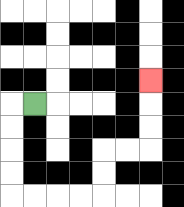{'start': '[1, 4]', 'end': '[6, 3]', 'path_directions': 'L,D,D,D,D,R,R,R,R,U,U,R,R,U,U,U', 'path_coordinates': '[[1, 4], [0, 4], [0, 5], [0, 6], [0, 7], [0, 8], [1, 8], [2, 8], [3, 8], [4, 8], [4, 7], [4, 6], [5, 6], [6, 6], [6, 5], [6, 4], [6, 3]]'}